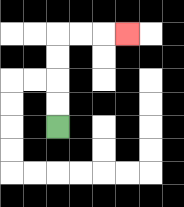{'start': '[2, 5]', 'end': '[5, 1]', 'path_directions': 'U,U,U,U,R,R,R', 'path_coordinates': '[[2, 5], [2, 4], [2, 3], [2, 2], [2, 1], [3, 1], [4, 1], [5, 1]]'}